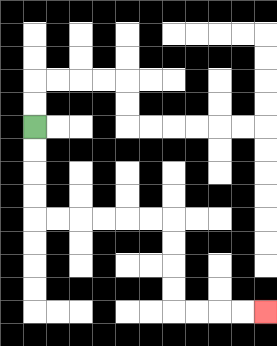{'start': '[1, 5]', 'end': '[11, 13]', 'path_directions': 'D,D,D,D,R,R,R,R,R,R,D,D,D,D,R,R,R,R', 'path_coordinates': '[[1, 5], [1, 6], [1, 7], [1, 8], [1, 9], [2, 9], [3, 9], [4, 9], [5, 9], [6, 9], [7, 9], [7, 10], [7, 11], [7, 12], [7, 13], [8, 13], [9, 13], [10, 13], [11, 13]]'}